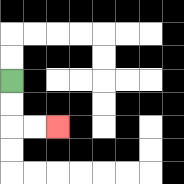{'start': '[0, 3]', 'end': '[2, 5]', 'path_directions': 'D,D,R,R', 'path_coordinates': '[[0, 3], [0, 4], [0, 5], [1, 5], [2, 5]]'}